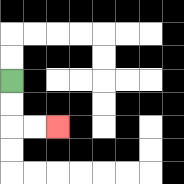{'start': '[0, 3]', 'end': '[2, 5]', 'path_directions': 'D,D,R,R', 'path_coordinates': '[[0, 3], [0, 4], [0, 5], [1, 5], [2, 5]]'}